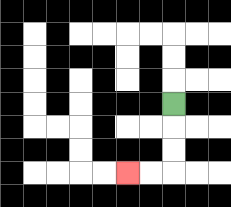{'start': '[7, 4]', 'end': '[5, 7]', 'path_directions': 'D,D,D,L,L', 'path_coordinates': '[[7, 4], [7, 5], [7, 6], [7, 7], [6, 7], [5, 7]]'}